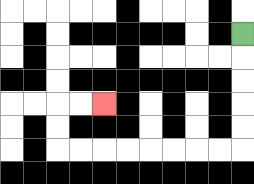{'start': '[10, 1]', 'end': '[4, 4]', 'path_directions': 'D,D,D,D,D,L,L,L,L,L,L,L,L,U,U,R,R', 'path_coordinates': '[[10, 1], [10, 2], [10, 3], [10, 4], [10, 5], [10, 6], [9, 6], [8, 6], [7, 6], [6, 6], [5, 6], [4, 6], [3, 6], [2, 6], [2, 5], [2, 4], [3, 4], [4, 4]]'}